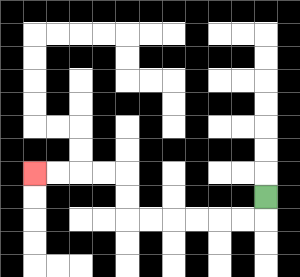{'start': '[11, 8]', 'end': '[1, 7]', 'path_directions': 'D,L,L,L,L,L,L,U,U,L,L,L,L', 'path_coordinates': '[[11, 8], [11, 9], [10, 9], [9, 9], [8, 9], [7, 9], [6, 9], [5, 9], [5, 8], [5, 7], [4, 7], [3, 7], [2, 7], [1, 7]]'}